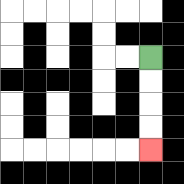{'start': '[6, 2]', 'end': '[6, 6]', 'path_directions': 'D,D,D,D', 'path_coordinates': '[[6, 2], [6, 3], [6, 4], [6, 5], [6, 6]]'}